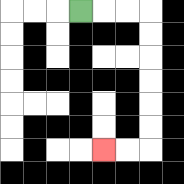{'start': '[3, 0]', 'end': '[4, 6]', 'path_directions': 'R,R,R,D,D,D,D,D,D,L,L', 'path_coordinates': '[[3, 0], [4, 0], [5, 0], [6, 0], [6, 1], [6, 2], [6, 3], [6, 4], [6, 5], [6, 6], [5, 6], [4, 6]]'}